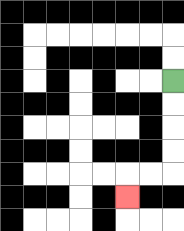{'start': '[7, 3]', 'end': '[5, 8]', 'path_directions': 'D,D,D,D,L,L,D', 'path_coordinates': '[[7, 3], [7, 4], [7, 5], [7, 6], [7, 7], [6, 7], [5, 7], [5, 8]]'}